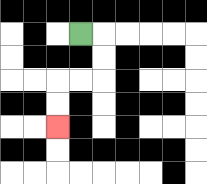{'start': '[3, 1]', 'end': '[2, 5]', 'path_directions': 'R,D,D,L,L,D,D', 'path_coordinates': '[[3, 1], [4, 1], [4, 2], [4, 3], [3, 3], [2, 3], [2, 4], [2, 5]]'}